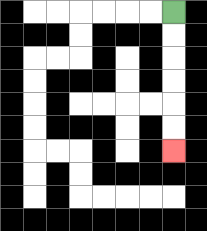{'start': '[7, 0]', 'end': '[7, 6]', 'path_directions': 'D,D,D,D,D,D', 'path_coordinates': '[[7, 0], [7, 1], [7, 2], [7, 3], [7, 4], [7, 5], [7, 6]]'}